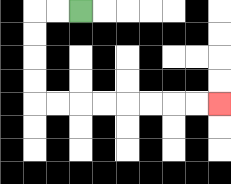{'start': '[3, 0]', 'end': '[9, 4]', 'path_directions': 'L,L,D,D,D,D,R,R,R,R,R,R,R,R', 'path_coordinates': '[[3, 0], [2, 0], [1, 0], [1, 1], [1, 2], [1, 3], [1, 4], [2, 4], [3, 4], [4, 4], [5, 4], [6, 4], [7, 4], [8, 4], [9, 4]]'}